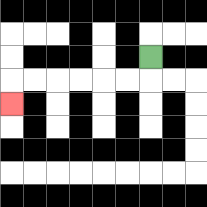{'start': '[6, 2]', 'end': '[0, 4]', 'path_directions': 'D,L,L,L,L,L,L,D', 'path_coordinates': '[[6, 2], [6, 3], [5, 3], [4, 3], [3, 3], [2, 3], [1, 3], [0, 3], [0, 4]]'}